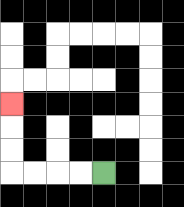{'start': '[4, 7]', 'end': '[0, 4]', 'path_directions': 'L,L,L,L,U,U,U', 'path_coordinates': '[[4, 7], [3, 7], [2, 7], [1, 7], [0, 7], [0, 6], [0, 5], [0, 4]]'}